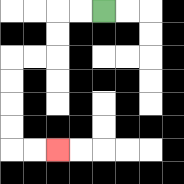{'start': '[4, 0]', 'end': '[2, 6]', 'path_directions': 'L,L,D,D,L,L,D,D,D,D,R,R', 'path_coordinates': '[[4, 0], [3, 0], [2, 0], [2, 1], [2, 2], [1, 2], [0, 2], [0, 3], [0, 4], [0, 5], [0, 6], [1, 6], [2, 6]]'}